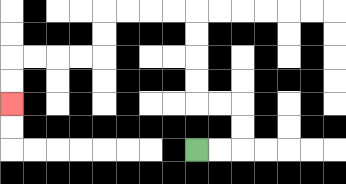{'start': '[8, 6]', 'end': '[0, 4]', 'path_directions': 'R,R,U,U,L,L,U,U,U,U,L,L,L,L,D,D,L,L,L,L,D,D', 'path_coordinates': '[[8, 6], [9, 6], [10, 6], [10, 5], [10, 4], [9, 4], [8, 4], [8, 3], [8, 2], [8, 1], [8, 0], [7, 0], [6, 0], [5, 0], [4, 0], [4, 1], [4, 2], [3, 2], [2, 2], [1, 2], [0, 2], [0, 3], [0, 4]]'}